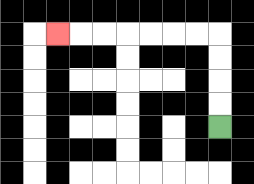{'start': '[9, 5]', 'end': '[2, 1]', 'path_directions': 'U,U,U,U,L,L,L,L,L,L,L', 'path_coordinates': '[[9, 5], [9, 4], [9, 3], [9, 2], [9, 1], [8, 1], [7, 1], [6, 1], [5, 1], [4, 1], [3, 1], [2, 1]]'}